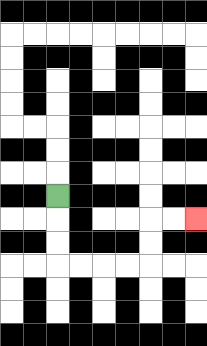{'start': '[2, 8]', 'end': '[8, 9]', 'path_directions': 'D,D,D,R,R,R,R,U,U,R,R', 'path_coordinates': '[[2, 8], [2, 9], [2, 10], [2, 11], [3, 11], [4, 11], [5, 11], [6, 11], [6, 10], [6, 9], [7, 9], [8, 9]]'}